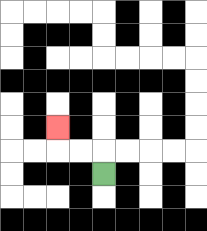{'start': '[4, 7]', 'end': '[2, 5]', 'path_directions': 'U,L,L,U', 'path_coordinates': '[[4, 7], [4, 6], [3, 6], [2, 6], [2, 5]]'}